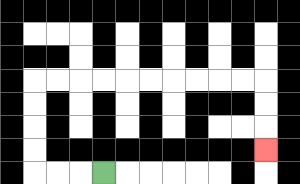{'start': '[4, 7]', 'end': '[11, 6]', 'path_directions': 'L,L,L,U,U,U,U,R,R,R,R,R,R,R,R,R,R,D,D,D', 'path_coordinates': '[[4, 7], [3, 7], [2, 7], [1, 7], [1, 6], [1, 5], [1, 4], [1, 3], [2, 3], [3, 3], [4, 3], [5, 3], [6, 3], [7, 3], [8, 3], [9, 3], [10, 3], [11, 3], [11, 4], [11, 5], [11, 6]]'}